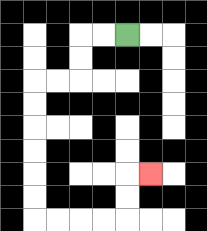{'start': '[5, 1]', 'end': '[6, 7]', 'path_directions': 'L,L,D,D,L,L,D,D,D,D,D,D,R,R,R,R,U,U,R', 'path_coordinates': '[[5, 1], [4, 1], [3, 1], [3, 2], [3, 3], [2, 3], [1, 3], [1, 4], [1, 5], [1, 6], [1, 7], [1, 8], [1, 9], [2, 9], [3, 9], [4, 9], [5, 9], [5, 8], [5, 7], [6, 7]]'}